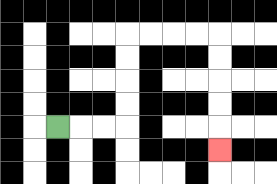{'start': '[2, 5]', 'end': '[9, 6]', 'path_directions': 'R,R,R,U,U,U,U,R,R,R,R,D,D,D,D,D', 'path_coordinates': '[[2, 5], [3, 5], [4, 5], [5, 5], [5, 4], [5, 3], [5, 2], [5, 1], [6, 1], [7, 1], [8, 1], [9, 1], [9, 2], [9, 3], [9, 4], [9, 5], [9, 6]]'}